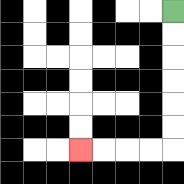{'start': '[7, 0]', 'end': '[3, 6]', 'path_directions': 'D,D,D,D,D,D,L,L,L,L', 'path_coordinates': '[[7, 0], [7, 1], [7, 2], [7, 3], [7, 4], [7, 5], [7, 6], [6, 6], [5, 6], [4, 6], [3, 6]]'}